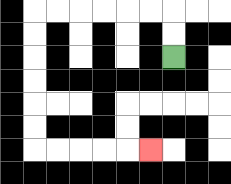{'start': '[7, 2]', 'end': '[6, 6]', 'path_directions': 'U,U,L,L,L,L,L,L,D,D,D,D,D,D,R,R,R,R,R', 'path_coordinates': '[[7, 2], [7, 1], [7, 0], [6, 0], [5, 0], [4, 0], [3, 0], [2, 0], [1, 0], [1, 1], [1, 2], [1, 3], [1, 4], [1, 5], [1, 6], [2, 6], [3, 6], [4, 6], [5, 6], [6, 6]]'}